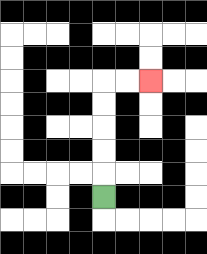{'start': '[4, 8]', 'end': '[6, 3]', 'path_directions': 'U,U,U,U,U,R,R', 'path_coordinates': '[[4, 8], [4, 7], [4, 6], [4, 5], [4, 4], [4, 3], [5, 3], [6, 3]]'}